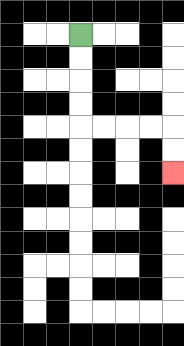{'start': '[3, 1]', 'end': '[7, 7]', 'path_directions': 'D,D,D,D,R,R,R,R,D,D', 'path_coordinates': '[[3, 1], [3, 2], [3, 3], [3, 4], [3, 5], [4, 5], [5, 5], [6, 5], [7, 5], [7, 6], [7, 7]]'}